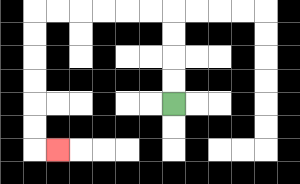{'start': '[7, 4]', 'end': '[2, 6]', 'path_directions': 'U,U,U,U,L,L,L,L,L,L,D,D,D,D,D,D,R', 'path_coordinates': '[[7, 4], [7, 3], [7, 2], [7, 1], [7, 0], [6, 0], [5, 0], [4, 0], [3, 0], [2, 0], [1, 0], [1, 1], [1, 2], [1, 3], [1, 4], [1, 5], [1, 6], [2, 6]]'}